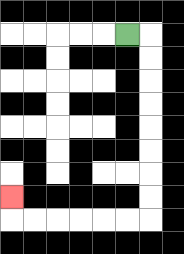{'start': '[5, 1]', 'end': '[0, 8]', 'path_directions': 'R,D,D,D,D,D,D,D,D,L,L,L,L,L,L,U', 'path_coordinates': '[[5, 1], [6, 1], [6, 2], [6, 3], [6, 4], [6, 5], [6, 6], [6, 7], [6, 8], [6, 9], [5, 9], [4, 9], [3, 9], [2, 9], [1, 9], [0, 9], [0, 8]]'}